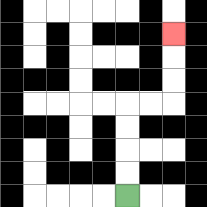{'start': '[5, 8]', 'end': '[7, 1]', 'path_directions': 'U,U,U,U,R,R,U,U,U', 'path_coordinates': '[[5, 8], [5, 7], [5, 6], [5, 5], [5, 4], [6, 4], [7, 4], [7, 3], [7, 2], [7, 1]]'}